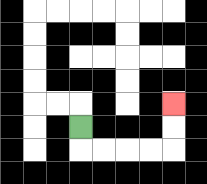{'start': '[3, 5]', 'end': '[7, 4]', 'path_directions': 'D,R,R,R,R,U,U', 'path_coordinates': '[[3, 5], [3, 6], [4, 6], [5, 6], [6, 6], [7, 6], [7, 5], [7, 4]]'}